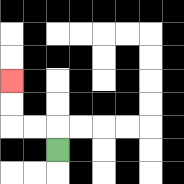{'start': '[2, 6]', 'end': '[0, 3]', 'path_directions': 'U,L,L,U,U', 'path_coordinates': '[[2, 6], [2, 5], [1, 5], [0, 5], [0, 4], [0, 3]]'}